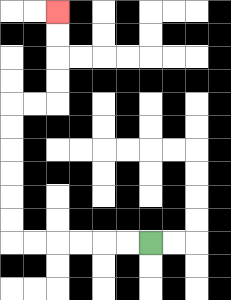{'start': '[6, 10]', 'end': '[2, 0]', 'path_directions': 'L,L,L,L,L,L,U,U,U,U,U,U,R,R,U,U,U,U', 'path_coordinates': '[[6, 10], [5, 10], [4, 10], [3, 10], [2, 10], [1, 10], [0, 10], [0, 9], [0, 8], [0, 7], [0, 6], [0, 5], [0, 4], [1, 4], [2, 4], [2, 3], [2, 2], [2, 1], [2, 0]]'}